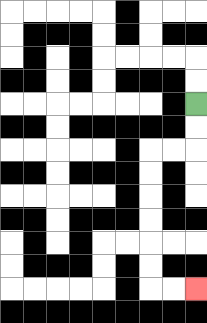{'start': '[8, 4]', 'end': '[8, 12]', 'path_directions': 'D,D,L,L,D,D,D,D,D,D,R,R', 'path_coordinates': '[[8, 4], [8, 5], [8, 6], [7, 6], [6, 6], [6, 7], [6, 8], [6, 9], [6, 10], [6, 11], [6, 12], [7, 12], [8, 12]]'}